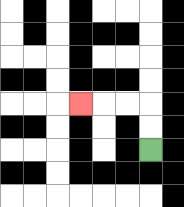{'start': '[6, 6]', 'end': '[3, 4]', 'path_directions': 'U,U,L,L,L', 'path_coordinates': '[[6, 6], [6, 5], [6, 4], [5, 4], [4, 4], [3, 4]]'}